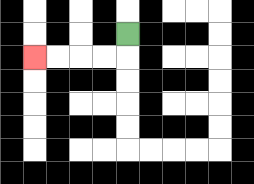{'start': '[5, 1]', 'end': '[1, 2]', 'path_directions': 'D,L,L,L,L', 'path_coordinates': '[[5, 1], [5, 2], [4, 2], [3, 2], [2, 2], [1, 2]]'}